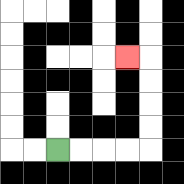{'start': '[2, 6]', 'end': '[5, 2]', 'path_directions': 'R,R,R,R,U,U,U,U,L', 'path_coordinates': '[[2, 6], [3, 6], [4, 6], [5, 6], [6, 6], [6, 5], [6, 4], [6, 3], [6, 2], [5, 2]]'}